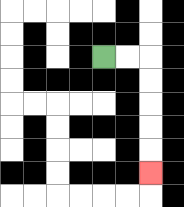{'start': '[4, 2]', 'end': '[6, 7]', 'path_directions': 'R,R,D,D,D,D,D', 'path_coordinates': '[[4, 2], [5, 2], [6, 2], [6, 3], [6, 4], [6, 5], [6, 6], [6, 7]]'}